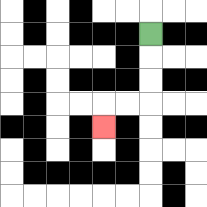{'start': '[6, 1]', 'end': '[4, 5]', 'path_directions': 'D,D,D,L,L,D', 'path_coordinates': '[[6, 1], [6, 2], [6, 3], [6, 4], [5, 4], [4, 4], [4, 5]]'}